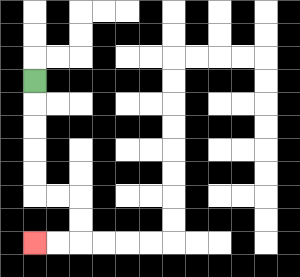{'start': '[1, 3]', 'end': '[1, 10]', 'path_directions': 'D,D,D,D,D,R,R,D,D,L,L', 'path_coordinates': '[[1, 3], [1, 4], [1, 5], [1, 6], [1, 7], [1, 8], [2, 8], [3, 8], [3, 9], [3, 10], [2, 10], [1, 10]]'}